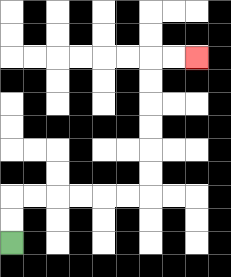{'start': '[0, 10]', 'end': '[8, 2]', 'path_directions': 'U,U,R,R,R,R,R,R,U,U,U,U,U,U,R,R', 'path_coordinates': '[[0, 10], [0, 9], [0, 8], [1, 8], [2, 8], [3, 8], [4, 8], [5, 8], [6, 8], [6, 7], [6, 6], [6, 5], [6, 4], [6, 3], [6, 2], [7, 2], [8, 2]]'}